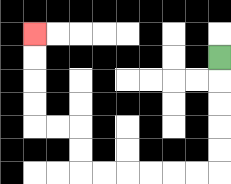{'start': '[9, 2]', 'end': '[1, 1]', 'path_directions': 'D,D,D,D,D,L,L,L,L,L,L,U,U,L,L,U,U,U,U', 'path_coordinates': '[[9, 2], [9, 3], [9, 4], [9, 5], [9, 6], [9, 7], [8, 7], [7, 7], [6, 7], [5, 7], [4, 7], [3, 7], [3, 6], [3, 5], [2, 5], [1, 5], [1, 4], [1, 3], [1, 2], [1, 1]]'}